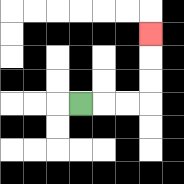{'start': '[3, 4]', 'end': '[6, 1]', 'path_directions': 'R,R,R,U,U,U', 'path_coordinates': '[[3, 4], [4, 4], [5, 4], [6, 4], [6, 3], [6, 2], [6, 1]]'}